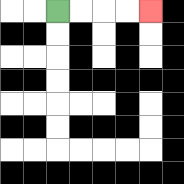{'start': '[2, 0]', 'end': '[6, 0]', 'path_directions': 'R,R,R,R', 'path_coordinates': '[[2, 0], [3, 0], [4, 0], [5, 0], [6, 0]]'}